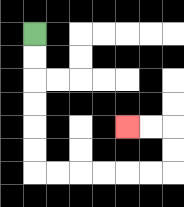{'start': '[1, 1]', 'end': '[5, 5]', 'path_directions': 'D,D,D,D,D,D,R,R,R,R,R,R,U,U,L,L', 'path_coordinates': '[[1, 1], [1, 2], [1, 3], [1, 4], [1, 5], [1, 6], [1, 7], [2, 7], [3, 7], [4, 7], [5, 7], [6, 7], [7, 7], [7, 6], [7, 5], [6, 5], [5, 5]]'}